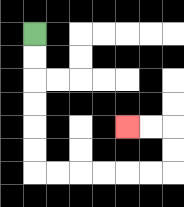{'start': '[1, 1]', 'end': '[5, 5]', 'path_directions': 'D,D,D,D,D,D,R,R,R,R,R,R,U,U,L,L', 'path_coordinates': '[[1, 1], [1, 2], [1, 3], [1, 4], [1, 5], [1, 6], [1, 7], [2, 7], [3, 7], [4, 7], [5, 7], [6, 7], [7, 7], [7, 6], [7, 5], [6, 5], [5, 5]]'}